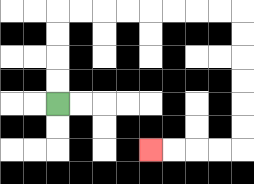{'start': '[2, 4]', 'end': '[6, 6]', 'path_directions': 'U,U,U,U,R,R,R,R,R,R,R,R,D,D,D,D,D,D,L,L,L,L', 'path_coordinates': '[[2, 4], [2, 3], [2, 2], [2, 1], [2, 0], [3, 0], [4, 0], [5, 0], [6, 0], [7, 0], [8, 0], [9, 0], [10, 0], [10, 1], [10, 2], [10, 3], [10, 4], [10, 5], [10, 6], [9, 6], [8, 6], [7, 6], [6, 6]]'}